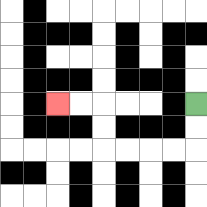{'start': '[8, 4]', 'end': '[2, 4]', 'path_directions': 'D,D,L,L,L,L,U,U,L,L', 'path_coordinates': '[[8, 4], [8, 5], [8, 6], [7, 6], [6, 6], [5, 6], [4, 6], [4, 5], [4, 4], [3, 4], [2, 4]]'}